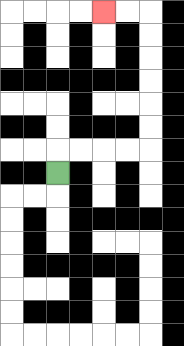{'start': '[2, 7]', 'end': '[4, 0]', 'path_directions': 'U,R,R,R,R,U,U,U,U,U,U,L,L', 'path_coordinates': '[[2, 7], [2, 6], [3, 6], [4, 6], [5, 6], [6, 6], [6, 5], [6, 4], [6, 3], [6, 2], [6, 1], [6, 0], [5, 0], [4, 0]]'}